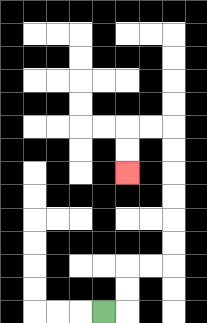{'start': '[4, 13]', 'end': '[5, 7]', 'path_directions': 'R,U,U,R,R,U,U,U,U,U,U,L,L,D,D', 'path_coordinates': '[[4, 13], [5, 13], [5, 12], [5, 11], [6, 11], [7, 11], [7, 10], [7, 9], [7, 8], [7, 7], [7, 6], [7, 5], [6, 5], [5, 5], [5, 6], [5, 7]]'}